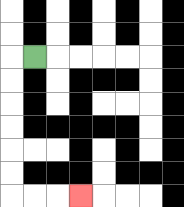{'start': '[1, 2]', 'end': '[3, 8]', 'path_directions': 'L,D,D,D,D,D,D,R,R,R', 'path_coordinates': '[[1, 2], [0, 2], [0, 3], [0, 4], [0, 5], [0, 6], [0, 7], [0, 8], [1, 8], [2, 8], [3, 8]]'}